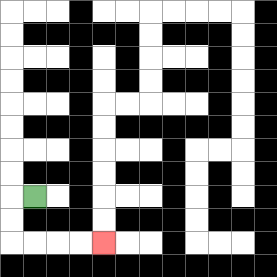{'start': '[1, 8]', 'end': '[4, 10]', 'path_directions': 'L,D,D,R,R,R,R', 'path_coordinates': '[[1, 8], [0, 8], [0, 9], [0, 10], [1, 10], [2, 10], [3, 10], [4, 10]]'}